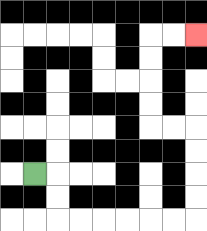{'start': '[1, 7]', 'end': '[8, 1]', 'path_directions': 'R,D,D,R,R,R,R,R,R,U,U,U,U,L,L,U,U,U,U,R,R', 'path_coordinates': '[[1, 7], [2, 7], [2, 8], [2, 9], [3, 9], [4, 9], [5, 9], [6, 9], [7, 9], [8, 9], [8, 8], [8, 7], [8, 6], [8, 5], [7, 5], [6, 5], [6, 4], [6, 3], [6, 2], [6, 1], [7, 1], [8, 1]]'}